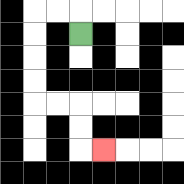{'start': '[3, 1]', 'end': '[4, 6]', 'path_directions': 'U,L,L,D,D,D,D,R,R,D,D,R', 'path_coordinates': '[[3, 1], [3, 0], [2, 0], [1, 0], [1, 1], [1, 2], [1, 3], [1, 4], [2, 4], [3, 4], [3, 5], [3, 6], [4, 6]]'}